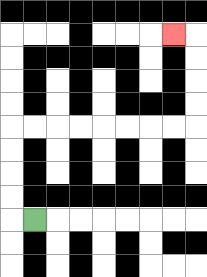{'start': '[1, 9]', 'end': '[7, 1]', 'path_directions': 'L,U,U,U,U,R,R,R,R,R,R,R,R,U,U,U,U,L', 'path_coordinates': '[[1, 9], [0, 9], [0, 8], [0, 7], [0, 6], [0, 5], [1, 5], [2, 5], [3, 5], [4, 5], [5, 5], [6, 5], [7, 5], [8, 5], [8, 4], [8, 3], [8, 2], [8, 1], [7, 1]]'}